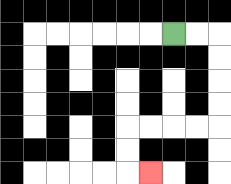{'start': '[7, 1]', 'end': '[6, 7]', 'path_directions': 'R,R,D,D,D,D,L,L,L,L,D,D,R', 'path_coordinates': '[[7, 1], [8, 1], [9, 1], [9, 2], [9, 3], [9, 4], [9, 5], [8, 5], [7, 5], [6, 5], [5, 5], [5, 6], [5, 7], [6, 7]]'}